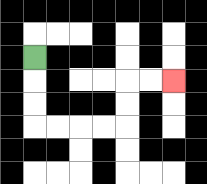{'start': '[1, 2]', 'end': '[7, 3]', 'path_directions': 'D,D,D,R,R,R,R,U,U,R,R', 'path_coordinates': '[[1, 2], [1, 3], [1, 4], [1, 5], [2, 5], [3, 5], [4, 5], [5, 5], [5, 4], [5, 3], [6, 3], [7, 3]]'}